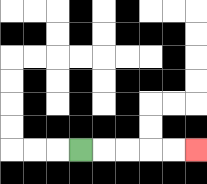{'start': '[3, 6]', 'end': '[8, 6]', 'path_directions': 'R,R,R,R,R', 'path_coordinates': '[[3, 6], [4, 6], [5, 6], [6, 6], [7, 6], [8, 6]]'}